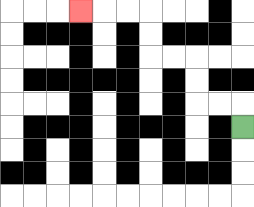{'start': '[10, 5]', 'end': '[3, 0]', 'path_directions': 'U,L,L,U,U,L,L,U,U,L,L,L', 'path_coordinates': '[[10, 5], [10, 4], [9, 4], [8, 4], [8, 3], [8, 2], [7, 2], [6, 2], [6, 1], [6, 0], [5, 0], [4, 0], [3, 0]]'}